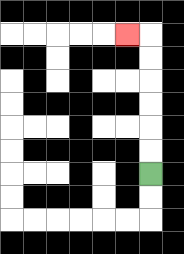{'start': '[6, 7]', 'end': '[5, 1]', 'path_directions': 'U,U,U,U,U,U,L', 'path_coordinates': '[[6, 7], [6, 6], [6, 5], [6, 4], [6, 3], [6, 2], [6, 1], [5, 1]]'}